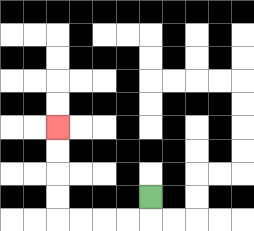{'start': '[6, 8]', 'end': '[2, 5]', 'path_directions': 'D,L,L,L,L,U,U,U,U', 'path_coordinates': '[[6, 8], [6, 9], [5, 9], [4, 9], [3, 9], [2, 9], [2, 8], [2, 7], [2, 6], [2, 5]]'}